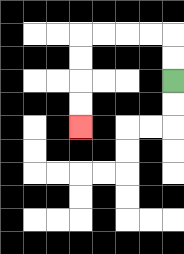{'start': '[7, 3]', 'end': '[3, 5]', 'path_directions': 'U,U,L,L,L,L,D,D,D,D', 'path_coordinates': '[[7, 3], [7, 2], [7, 1], [6, 1], [5, 1], [4, 1], [3, 1], [3, 2], [3, 3], [3, 4], [3, 5]]'}